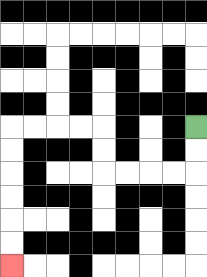{'start': '[8, 5]', 'end': '[0, 11]', 'path_directions': 'D,D,L,L,L,L,U,U,L,L,L,L,D,D,D,D,D,D', 'path_coordinates': '[[8, 5], [8, 6], [8, 7], [7, 7], [6, 7], [5, 7], [4, 7], [4, 6], [4, 5], [3, 5], [2, 5], [1, 5], [0, 5], [0, 6], [0, 7], [0, 8], [0, 9], [0, 10], [0, 11]]'}